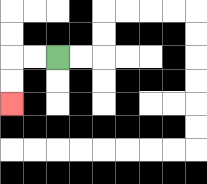{'start': '[2, 2]', 'end': '[0, 4]', 'path_directions': 'L,L,D,D', 'path_coordinates': '[[2, 2], [1, 2], [0, 2], [0, 3], [0, 4]]'}